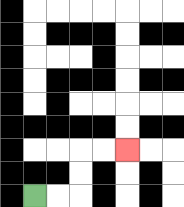{'start': '[1, 8]', 'end': '[5, 6]', 'path_directions': 'R,R,U,U,R,R', 'path_coordinates': '[[1, 8], [2, 8], [3, 8], [3, 7], [3, 6], [4, 6], [5, 6]]'}